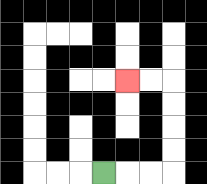{'start': '[4, 7]', 'end': '[5, 3]', 'path_directions': 'R,R,R,U,U,U,U,L,L', 'path_coordinates': '[[4, 7], [5, 7], [6, 7], [7, 7], [7, 6], [7, 5], [7, 4], [7, 3], [6, 3], [5, 3]]'}